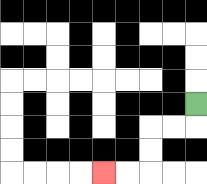{'start': '[8, 4]', 'end': '[4, 7]', 'path_directions': 'D,L,L,D,D,L,L', 'path_coordinates': '[[8, 4], [8, 5], [7, 5], [6, 5], [6, 6], [6, 7], [5, 7], [4, 7]]'}